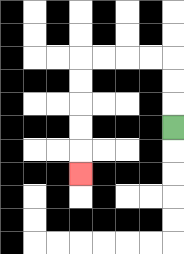{'start': '[7, 5]', 'end': '[3, 7]', 'path_directions': 'U,U,U,L,L,L,L,D,D,D,D,D', 'path_coordinates': '[[7, 5], [7, 4], [7, 3], [7, 2], [6, 2], [5, 2], [4, 2], [3, 2], [3, 3], [3, 4], [3, 5], [3, 6], [3, 7]]'}